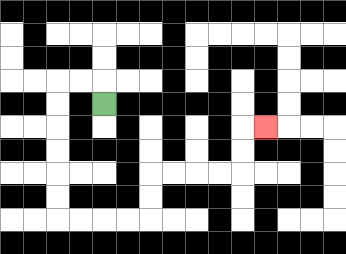{'start': '[4, 4]', 'end': '[11, 5]', 'path_directions': 'U,L,L,D,D,D,D,D,D,R,R,R,R,U,U,R,R,R,R,U,U,R', 'path_coordinates': '[[4, 4], [4, 3], [3, 3], [2, 3], [2, 4], [2, 5], [2, 6], [2, 7], [2, 8], [2, 9], [3, 9], [4, 9], [5, 9], [6, 9], [6, 8], [6, 7], [7, 7], [8, 7], [9, 7], [10, 7], [10, 6], [10, 5], [11, 5]]'}